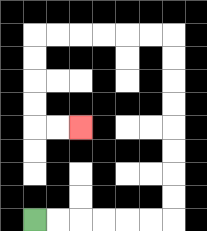{'start': '[1, 9]', 'end': '[3, 5]', 'path_directions': 'R,R,R,R,R,R,U,U,U,U,U,U,U,U,L,L,L,L,L,L,D,D,D,D,R,R', 'path_coordinates': '[[1, 9], [2, 9], [3, 9], [4, 9], [5, 9], [6, 9], [7, 9], [7, 8], [7, 7], [7, 6], [7, 5], [7, 4], [7, 3], [7, 2], [7, 1], [6, 1], [5, 1], [4, 1], [3, 1], [2, 1], [1, 1], [1, 2], [1, 3], [1, 4], [1, 5], [2, 5], [3, 5]]'}